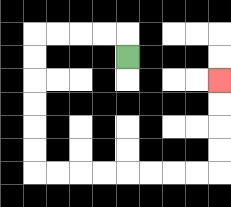{'start': '[5, 2]', 'end': '[9, 3]', 'path_directions': 'U,L,L,L,L,D,D,D,D,D,D,R,R,R,R,R,R,R,R,U,U,U,U', 'path_coordinates': '[[5, 2], [5, 1], [4, 1], [3, 1], [2, 1], [1, 1], [1, 2], [1, 3], [1, 4], [1, 5], [1, 6], [1, 7], [2, 7], [3, 7], [4, 7], [5, 7], [6, 7], [7, 7], [8, 7], [9, 7], [9, 6], [9, 5], [9, 4], [9, 3]]'}